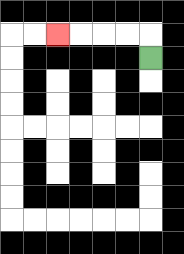{'start': '[6, 2]', 'end': '[2, 1]', 'path_directions': 'U,L,L,L,L', 'path_coordinates': '[[6, 2], [6, 1], [5, 1], [4, 1], [3, 1], [2, 1]]'}